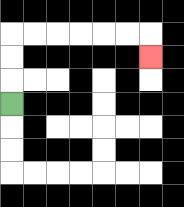{'start': '[0, 4]', 'end': '[6, 2]', 'path_directions': 'U,U,U,R,R,R,R,R,R,D', 'path_coordinates': '[[0, 4], [0, 3], [0, 2], [0, 1], [1, 1], [2, 1], [3, 1], [4, 1], [5, 1], [6, 1], [6, 2]]'}